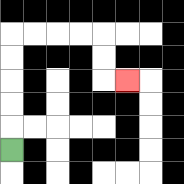{'start': '[0, 6]', 'end': '[5, 3]', 'path_directions': 'U,U,U,U,U,R,R,R,R,D,D,R', 'path_coordinates': '[[0, 6], [0, 5], [0, 4], [0, 3], [0, 2], [0, 1], [1, 1], [2, 1], [3, 1], [4, 1], [4, 2], [4, 3], [5, 3]]'}